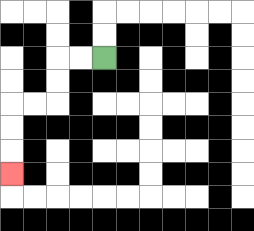{'start': '[4, 2]', 'end': '[0, 7]', 'path_directions': 'L,L,D,D,L,L,D,D,D', 'path_coordinates': '[[4, 2], [3, 2], [2, 2], [2, 3], [2, 4], [1, 4], [0, 4], [0, 5], [0, 6], [0, 7]]'}